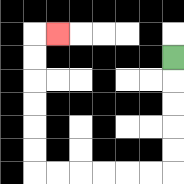{'start': '[7, 2]', 'end': '[2, 1]', 'path_directions': 'D,D,D,D,D,L,L,L,L,L,L,U,U,U,U,U,U,R', 'path_coordinates': '[[7, 2], [7, 3], [7, 4], [7, 5], [7, 6], [7, 7], [6, 7], [5, 7], [4, 7], [3, 7], [2, 7], [1, 7], [1, 6], [1, 5], [1, 4], [1, 3], [1, 2], [1, 1], [2, 1]]'}